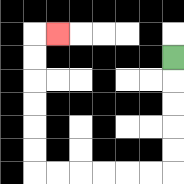{'start': '[7, 2]', 'end': '[2, 1]', 'path_directions': 'D,D,D,D,D,L,L,L,L,L,L,U,U,U,U,U,U,R', 'path_coordinates': '[[7, 2], [7, 3], [7, 4], [7, 5], [7, 6], [7, 7], [6, 7], [5, 7], [4, 7], [3, 7], [2, 7], [1, 7], [1, 6], [1, 5], [1, 4], [1, 3], [1, 2], [1, 1], [2, 1]]'}